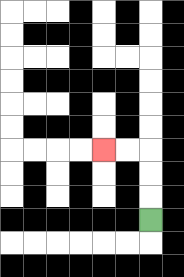{'start': '[6, 9]', 'end': '[4, 6]', 'path_directions': 'U,U,U,L,L', 'path_coordinates': '[[6, 9], [6, 8], [6, 7], [6, 6], [5, 6], [4, 6]]'}